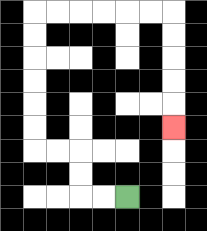{'start': '[5, 8]', 'end': '[7, 5]', 'path_directions': 'L,L,U,U,L,L,U,U,U,U,U,U,R,R,R,R,R,R,D,D,D,D,D', 'path_coordinates': '[[5, 8], [4, 8], [3, 8], [3, 7], [3, 6], [2, 6], [1, 6], [1, 5], [1, 4], [1, 3], [1, 2], [1, 1], [1, 0], [2, 0], [3, 0], [4, 0], [5, 0], [6, 0], [7, 0], [7, 1], [7, 2], [7, 3], [7, 4], [7, 5]]'}